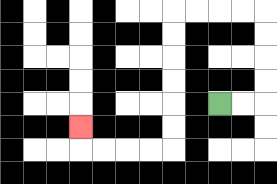{'start': '[9, 4]', 'end': '[3, 5]', 'path_directions': 'R,R,U,U,U,U,L,L,L,L,D,D,D,D,D,D,L,L,L,L,U', 'path_coordinates': '[[9, 4], [10, 4], [11, 4], [11, 3], [11, 2], [11, 1], [11, 0], [10, 0], [9, 0], [8, 0], [7, 0], [7, 1], [7, 2], [7, 3], [7, 4], [7, 5], [7, 6], [6, 6], [5, 6], [4, 6], [3, 6], [3, 5]]'}